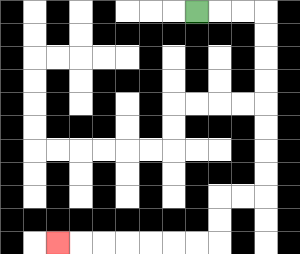{'start': '[8, 0]', 'end': '[2, 10]', 'path_directions': 'R,R,R,D,D,D,D,D,D,D,D,L,L,D,D,L,L,L,L,L,L,L', 'path_coordinates': '[[8, 0], [9, 0], [10, 0], [11, 0], [11, 1], [11, 2], [11, 3], [11, 4], [11, 5], [11, 6], [11, 7], [11, 8], [10, 8], [9, 8], [9, 9], [9, 10], [8, 10], [7, 10], [6, 10], [5, 10], [4, 10], [3, 10], [2, 10]]'}